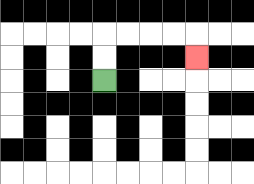{'start': '[4, 3]', 'end': '[8, 2]', 'path_directions': 'U,U,R,R,R,R,D', 'path_coordinates': '[[4, 3], [4, 2], [4, 1], [5, 1], [6, 1], [7, 1], [8, 1], [8, 2]]'}